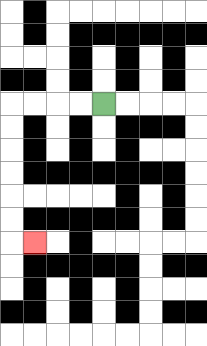{'start': '[4, 4]', 'end': '[1, 10]', 'path_directions': 'L,L,L,L,D,D,D,D,D,D,R', 'path_coordinates': '[[4, 4], [3, 4], [2, 4], [1, 4], [0, 4], [0, 5], [0, 6], [0, 7], [0, 8], [0, 9], [0, 10], [1, 10]]'}